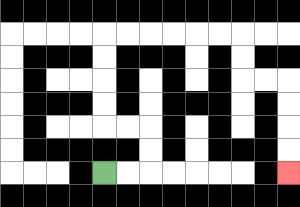{'start': '[4, 7]', 'end': '[12, 7]', 'path_directions': 'R,R,U,U,L,L,U,U,U,U,R,R,R,R,R,R,D,D,R,R,D,D,D,D', 'path_coordinates': '[[4, 7], [5, 7], [6, 7], [6, 6], [6, 5], [5, 5], [4, 5], [4, 4], [4, 3], [4, 2], [4, 1], [5, 1], [6, 1], [7, 1], [8, 1], [9, 1], [10, 1], [10, 2], [10, 3], [11, 3], [12, 3], [12, 4], [12, 5], [12, 6], [12, 7]]'}